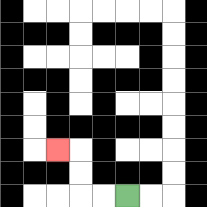{'start': '[5, 8]', 'end': '[2, 6]', 'path_directions': 'L,L,U,U,L', 'path_coordinates': '[[5, 8], [4, 8], [3, 8], [3, 7], [3, 6], [2, 6]]'}